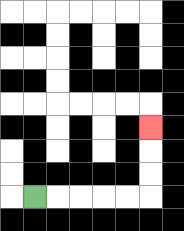{'start': '[1, 8]', 'end': '[6, 5]', 'path_directions': 'R,R,R,R,R,U,U,U', 'path_coordinates': '[[1, 8], [2, 8], [3, 8], [4, 8], [5, 8], [6, 8], [6, 7], [6, 6], [6, 5]]'}